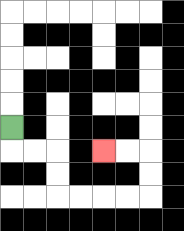{'start': '[0, 5]', 'end': '[4, 6]', 'path_directions': 'D,R,R,D,D,R,R,R,R,U,U,L,L', 'path_coordinates': '[[0, 5], [0, 6], [1, 6], [2, 6], [2, 7], [2, 8], [3, 8], [4, 8], [5, 8], [6, 8], [6, 7], [6, 6], [5, 6], [4, 6]]'}